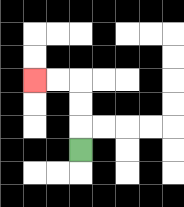{'start': '[3, 6]', 'end': '[1, 3]', 'path_directions': 'U,U,U,L,L', 'path_coordinates': '[[3, 6], [3, 5], [3, 4], [3, 3], [2, 3], [1, 3]]'}